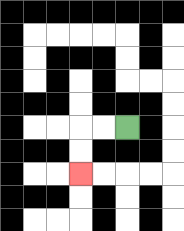{'start': '[5, 5]', 'end': '[3, 7]', 'path_directions': 'L,L,D,D', 'path_coordinates': '[[5, 5], [4, 5], [3, 5], [3, 6], [3, 7]]'}